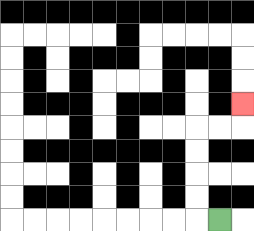{'start': '[9, 9]', 'end': '[10, 4]', 'path_directions': 'L,U,U,U,U,R,R,U', 'path_coordinates': '[[9, 9], [8, 9], [8, 8], [8, 7], [8, 6], [8, 5], [9, 5], [10, 5], [10, 4]]'}